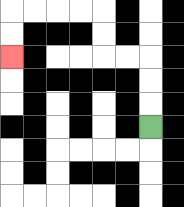{'start': '[6, 5]', 'end': '[0, 2]', 'path_directions': 'U,U,U,L,L,U,U,L,L,L,L,D,D', 'path_coordinates': '[[6, 5], [6, 4], [6, 3], [6, 2], [5, 2], [4, 2], [4, 1], [4, 0], [3, 0], [2, 0], [1, 0], [0, 0], [0, 1], [0, 2]]'}